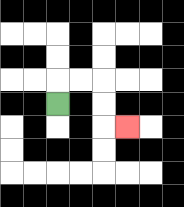{'start': '[2, 4]', 'end': '[5, 5]', 'path_directions': 'U,R,R,D,D,R', 'path_coordinates': '[[2, 4], [2, 3], [3, 3], [4, 3], [4, 4], [4, 5], [5, 5]]'}